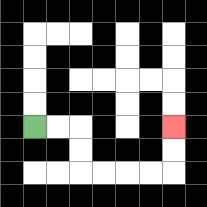{'start': '[1, 5]', 'end': '[7, 5]', 'path_directions': 'R,R,D,D,R,R,R,R,U,U', 'path_coordinates': '[[1, 5], [2, 5], [3, 5], [3, 6], [3, 7], [4, 7], [5, 7], [6, 7], [7, 7], [7, 6], [7, 5]]'}